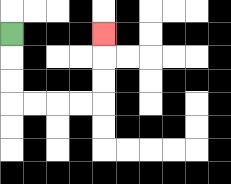{'start': '[0, 1]', 'end': '[4, 1]', 'path_directions': 'D,D,D,R,R,R,R,U,U,U', 'path_coordinates': '[[0, 1], [0, 2], [0, 3], [0, 4], [1, 4], [2, 4], [3, 4], [4, 4], [4, 3], [4, 2], [4, 1]]'}